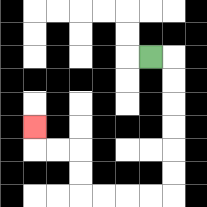{'start': '[6, 2]', 'end': '[1, 5]', 'path_directions': 'R,D,D,D,D,D,D,L,L,L,L,U,U,L,L,U', 'path_coordinates': '[[6, 2], [7, 2], [7, 3], [7, 4], [7, 5], [7, 6], [7, 7], [7, 8], [6, 8], [5, 8], [4, 8], [3, 8], [3, 7], [3, 6], [2, 6], [1, 6], [1, 5]]'}